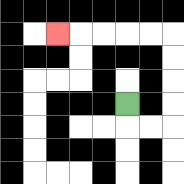{'start': '[5, 4]', 'end': '[2, 1]', 'path_directions': 'D,R,R,U,U,U,U,L,L,L,L,L', 'path_coordinates': '[[5, 4], [5, 5], [6, 5], [7, 5], [7, 4], [7, 3], [7, 2], [7, 1], [6, 1], [5, 1], [4, 1], [3, 1], [2, 1]]'}